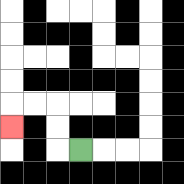{'start': '[3, 6]', 'end': '[0, 5]', 'path_directions': 'L,U,U,L,L,D', 'path_coordinates': '[[3, 6], [2, 6], [2, 5], [2, 4], [1, 4], [0, 4], [0, 5]]'}